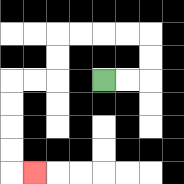{'start': '[4, 3]', 'end': '[1, 7]', 'path_directions': 'R,R,U,U,L,L,L,L,D,D,L,L,D,D,D,D,R', 'path_coordinates': '[[4, 3], [5, 3], [6, 3], [6, 2], [6, 1], [5, 1], [4, 1], [3, 1], [2, 1], [2, 2], [2, 3], [1, 3], [0, 3], [0, 4], [0, 5], [0, 6], [0, 7], [1, 7]]'}